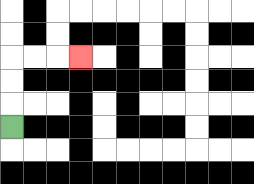{'start': '[0, 5]', 'end': '[3, 2]', 'path_directions': 'U,U,U,R,R,R', 'path_coordinates': '[[0, 5], [0, 4], [0, 3], [0, 2], [1, 2], [2, 2], [3, 2]]'}